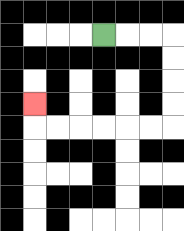{'start': '[4, 1]', 'end': '[1, 4]', 'path_directions': 'R,R,R,D,D,D,D,L,L,L,L,L,L,U', 'path_coordinates': '[[4, 1], [5, 1], [6, 1], [7, 1], [7, 2], [7, 3], [7, 4], [7, 5], [6, 5], [5, 5], [4, 5], [3, 5], [2, 5], [1, 5], [1, 4]]'}